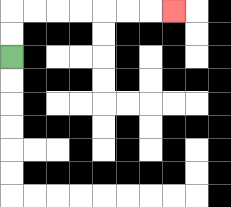{'start': '[0, 2]', 'end': '[7, 0]', 'path_directions': 'U,U,R,R,R,R,R,R,R', 'path_coordinates': '[[0, 2], [0, 1], [0, 0], [1, 0], [2, 0], [3, 0], [4, 0], [5, 0], [6, 0], [7, 0]]'}